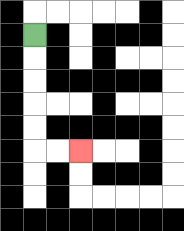{'start': '[1, 1]', 'end': '[3, 6]', 'path_directions': 'D,D,D,D,D,R,R', 'path_coordinates': '[[1, 1], [1, 2], [1, 3], [1, 4], [1, 5], [1, 6], [2, 6], [3, 6]]'}